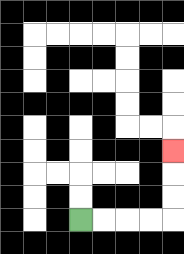{'start': '[3, 9]', 'end': '[7, 6]', 'path_directions': 'R,R,R,R,U,U,U', 'path_coordinates': '[[3, 9], [4, 9], [5, 9], [6, 9], [7, 9], [7, 8], [7, 7], [7, 6]]'}